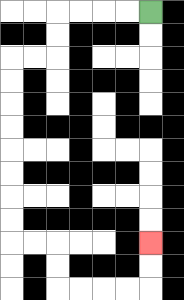{'start': '[6, 0]', 'end': '[6, 10]', 'path_directions': 'L,L,L,L,D,D,L,L,D,D,D,D,D,D,D,D,R,R,D,D,R,R,R,R,U,U', 'path_coordinates': '[[6, 0], [5, 0], [4, 0], [3, 0], [2, 0], [2, 1], [2, 2], [1, 2], [0, 2], [0, 3], [0, 4], [0, 5], [0, 6], [0, 7], [0, 8], [0, 9], [0, 10], [1, 10], [2, 10], [2, 11], [2, 12], [3, 12], [4, 12], [5, 12], [6, 12], [6, 11], [6, 10]]'}